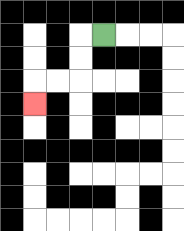{'start': '[4, 1]', 'end': '[1, 4]', 'path_directions': 'L,D,D,L,L,D', 'path_coordinates': '[[4, 1], [3, 1], [3, 2], [3, 3], [2, 3], [1, 3], [1, 4]]'}